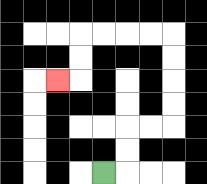{'start': '[4, 7]', 'end': '[2, 3]', 'path_directions': 'R,U,U,R,R,U,U,U,U,L,L,L,L,D,D,L', 'path_coordinates': '[[4, 7], [5, 7], [5, 6], [5, 5], [6, 5], [7, 5], [7, 4], [7, 3], [7, 2], [7, 1], [6, 1], [5, 1], [4, 1], [3, 1], [3, 2], [3, 3], [2, 3]]'}